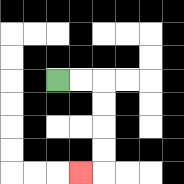{'start': '[2, 3]', 'end': '[3, 7]', 'path_directions': 'R,R,D,D,D,D,L', 'path_coordinates': '[[2, 3], [3, 3], [4, 3], [4, 4], [4, 5], [4, 6], [4, 7], [3, 7]]'}